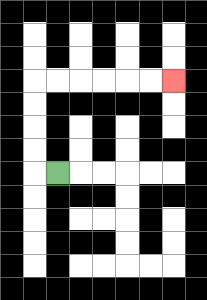{'start': '[2, 7]', 'end': '[7, 3]', 'path_directions': 'L,U,U,U,U,R,R,R,R,R,R', 'path_coordinates': '[[2, 7], [1, 7], [1, 6], [1, 5], [1, 4], [1, 3], [2, 3], [3, 3], [4, 3], [5, 3], [6, 3], [7, 3]]'}